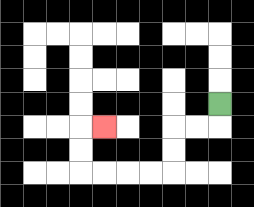{'start': '[9, 4]', 'end': '[4, 5]', 'path_directions': 'D,L,L,D,D,L,L,L,L,U,U,R', 'path_coordinates': '[[9, 4], [9, 5], [8, 5], [7, 5], [7, 6], [7, 7], [6, 7], [5, 7], [4, 7], [3, 7], [3, 6], [3, 5], [4, 5]]'}